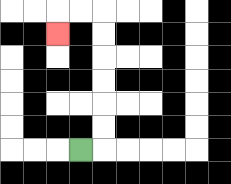{'start': '[3, 6]', 'end': '[2, 1]', 'path_directions': 'R,U,U,U,U,U,U,L,L,D', 'path_coordinates': '[[3, 6], [4, 6], [4, 5], [4, 4], [4, 3], [4, 2], [4, 1], [4, 0], [3, 0], [2, 0], [2, 1]]'}